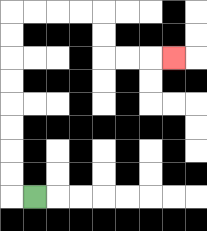{'start': '[1, 8]', 'end': '[7, 2]', 'path_directions': 'L,U,U,U,U,U,U,U,U,R,R,R,R,D,D,R,R,R', 'path_coordinates': '[[1, 8], [0, 8], [0, 7], [0, 6], [0, 5], [0, 4], [0, 3], [0, 2], [0, 1], [0, 0], [1, 0], [2, 0], [3, 0], [4, 0], [4, 1], [4, 2], [5, 2], [6, 2], [7, 2]]'}